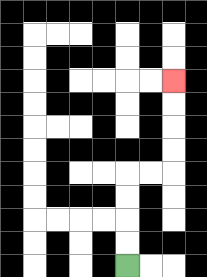{'start': '[5, 11]', 'end': '[7, 3]', 'path_directions': 'U,U,U,U,R,R,U,U,U,U', 'path_coordinates': '[[5, 11], [5, 10], [5, 9], [5, 8], [5, 7], [6, 7], [7, 7], [7, 6], [7, 5], [7, 4], [7, 3]]'}